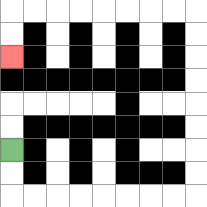{'start': '[0, 6]', 'end': '[0, 2]', 'path_directions': 'D,D,R,R,R,R,R,R,R,R,U,U,U,U,U,U,U,U,L,L,L,L,L,L,L,L,D,D', 'path_coordinates': '[[0, 6], [0, 7], [0, 8], [1, 8], [2, 8], [3, 8], [4, 8], [5, 8], [6, 8], [7, 8], [8, 8], [8, 7], [8, 6], [8, 5], [8, 4], [8, 3], [8, 2], [8, 1], [8, 0], [7, 0], [6, 0], [5, 0], [4, 0], [3, 0], [2, 0], [1, 0], [0, 0], [0, 1], [0, 2]]'}